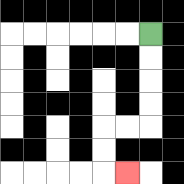{'start': '[6, 1]', 'end': '[5, 7]', 'path_directions': 'D,D,D,D,L,L,D,D,R', 'path_coordinates': '[[6, 1], [6, 2], [6, 3], [6, 4], [6, 5], [5, 5], [4, 5], [4, 6], [4, 7], [5, 7]]'}